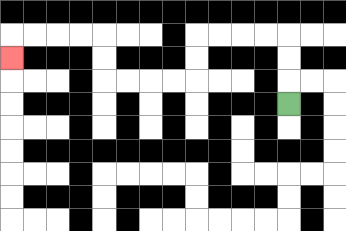{'start': '[12, 4]', 'end': '[0, 2]', 'path_directions': 'U,U,U,L,L,L,L,D,D,L,L,L,L,U,U,L,L,L,L,D', 'path_coordinates': '[[12, 4], [12, 3], [12, 2], [12, 1], [11, 1], [10, 1], [9, 1], [8, 1], [8, 2], [8, 3], [7, 3], [6, 3], [5, 3], [4, 3], [4, 2], [4, 1], [3, 1], [2, 1], [1, 1], [0, 1], [0, 2]]'}